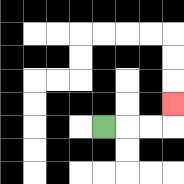{'start': '[4, 5]', 'end': '[7, 4]', 'path_directions': 'R,R,R,U', 'path_coordinates': '[[4, 5], [5, 5], [6, 5], [7, 5], [7, 4]]'}